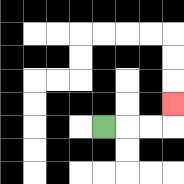{'start': '[4, 5]', 'end': '[7, 4]', 'path_directions': 'R,R,R,U', 'path_coordinates': '[[4, 5], [5, 5], [6, 5], [7, 5], [7, 4]]'}